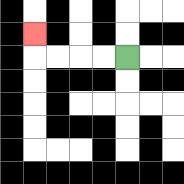{'start': '[5, 2]', 'end': '[1, 1]', 'path_directions': 'L,L,L,L,U', 'path_coordinates': '[[5, 2], [4, 2], [3, 2], [2, 2], [1, 2], [1, 1]]'}